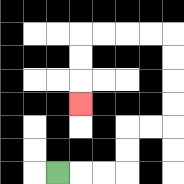{'start': '[2, 7]', 'end': '[3, 4]', 'path_directions': 'R,R,R,U,U,R,R,U,U,U,U,L,L,L,L,D,D,D', 'path_coordinates': '[[2, 7], [3, 7], [4, 7], [5, 7], [5, 6], [5, 5], [6, 5], [7, 5], [7, 4], [7, 3], [7, 2], [7, 1], [6, 1], [5, 1], [4, 1], [3, 1], [3, 2], [3, 3], [3, 4]]'}